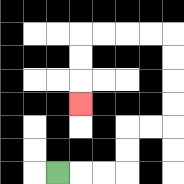{'start': '[2, 7]', 'end': '[3, 4]', 'path_directions': 'R,R,R,U,U,R,R,U,U,U,U,L,L,L,L,D,D,D', 'path_coordinates': '[[2, 7], [3, 7], [4, 7], [5, 7], [5, 6], [5, 5], [6, 5], [7, 5], [7, 4], [7, 3], [7, 2], [7, 1], [6, 1], [5, 1], [4, 1], [3, 1], [3, 2], [3, 3], [3, 4]]'}